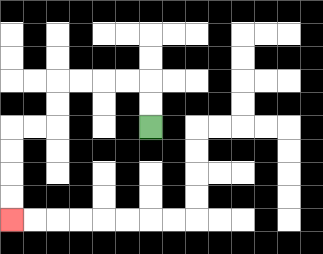{'start': '[6, 5]', 'end': '[0, 9]', 'path_directions': 'U,U,L,L,L,L,D,D,L,L,D,D,D,D', 'path_coordinates': '[[6, 5], [6, 4], [6, 3], [5, 3], [4, 3], [3, 3], [2, 3], [2, 4], [2, 5], [1, 5], [0, 5], [0, 6], [0, 7], [0, 8], [0, 9]]'}